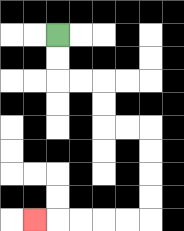{'start': '[2, 1]', 'end': '[1, 9]', 'path_directions': 'D,D,R,R,D,D,R,R,D,D,D,D,L,L,L,L,L', 'path_coordinates': '[[2, 1], [2, 2], [2, 3], [3, 3], [4, 3], [4, 4], [4, 5], [5, 5], [6, 5], [6, 6], [6, 7], [6, 8], [6, 9], [5, 9], [4, 9], [3, 9], [2, 9], [1, 9]]'}